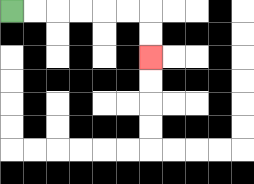{'start': '[0, 0]', 'end': '[6, 2]', 'path_directions': 'R,R,R,R,R,R,D,D', 'path_coordinates': '[[0, 0], [1, 0], [2, 0], [3, 0], [4, 0], [5, 0], [6, 0], [6, 1], [6, 2]]'}